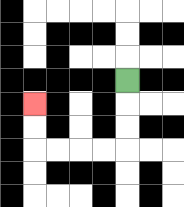{'start': '[5, 3]', 'end': '[1, 4]', 'path_directions': 'D,D,D,L,L,L,L,U,U', 'path_coordinates': '[[5, 3], [5, 4], [5, 5], [5, 6], [4, 6], [3, 6], [2, 6], [1, 6], [1, 5], [1, 4]]'}